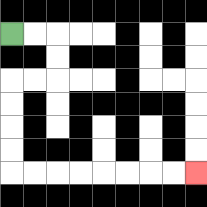{'start': '[0, 1]', 'end': '[8, 7]', 'path_directions': 'R,R,D,D,L,L,D,D,D,D,R,R,R,R,R,R,R,R', 'path_coordinates': '[[0, 1], [1, 1], [2, 1], [2, 2], [2, 3], [1, 3], [0, 3], [0, 4], [0, 5], [0, 6], [0, 7], [1, 7], [2, 7], [3, 7], [4, 7], [5, 7], [6, 7], [7, 7], [8, 7]]'}